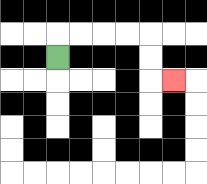{'start': '[2, 2]', 'end': '[7, 3]', 'path_directions': 'U,R,R,R,R,D,D,R', 'path_coordinates': '[[2, 2], [2, 1], [3, 1], [4, 1], [5, 1], [6, 1], [6, 2], [6, 3], [7, 3]]'}